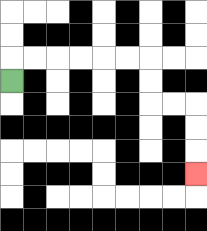{'start': '[0, 3]', 'end': '[8, 7]', 'path_directions': 'U,R,R,R,R,R,R,D,D,R,R,D,D,D', 'path_coordinates': '[[0, 3], [0, 2], [1, 2], [2, 2], [3, 2], [4, 2], [5, 2], [6, 2], [6, 3], [6, 4], [7, 4], [8, 4], [8, 5], [8, 6], [8, 7]]'}